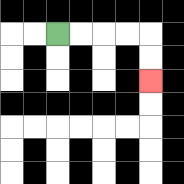{'start': '[2, 1]', 'end': '[6, 3]', 'path_directions': 'R,R,R,R,D,D', 'path_coordinates': '[[2, 1], [3, 1], [4, 1], [5, 1], [6, 1], [6, 2], [6, 3]]'}